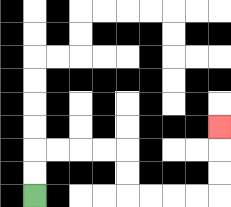{'start': '[1, 8]', 'end': '[9, 5]', 'path_directions': 'U,U,R,R,R,R,D,D,R,R,R,R,U,U,U', 'path_coordinates': '[[1, 8], [1, 7], [1, 6], [2, 6], [3, 6], [4, 6], [5, 6], [5, 7], [5, 8], [6, 8], [7, 8], [8, 8], [9, 8], [9, 7], [9, 6], [9, 5]]'}